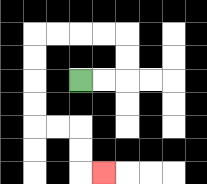{'start': '[3, 3]', 'end': '[4, 7]', 'path_directions': 'R,R,U,U,L,L,L,L,D,D,D,D,R,R,D,D,R', 'path_coordinates': '[[3, 3], [4, 3], [5, 3], [5, 2], [5, 1], [4, 1], [3, 1], [2, 1], [1, 1], [1, 2], [1, 3], [1, 4], [1, 5], [2, 5], [3, 5], [3, 6], [3, 7], [4, 7]]'}